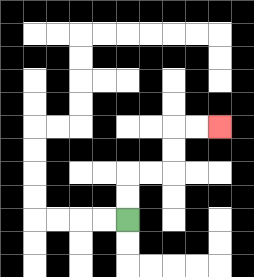{'start': '[5, 9]', 'end': '[9, 5]', 'path_directions': 'U,U,R,R,U,U,R,R', 'path_coordinates': '[[5, 9], [5, 8], [5, 7], [6, 7], [7, 7], [7, 6], [7, 5], [8, 5], [9, 5]]'}